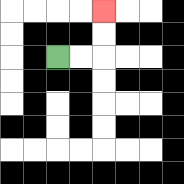{'start': '[2, 2]', 'end': '[4, 0]', 'path_directions': 'R,R,U,U', 'path_coordinates': '[[2, 2], [3, 2], [4, 2], [4, 1], [4, 0]]'}